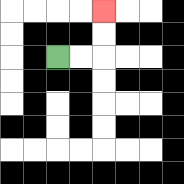{'start': '[2, 2]', 'end': '[4, 0]', 'path_directions': 'R,R,U,U', 'path_coordinates': '[[2, 2], [3, 2], [4, 2], [4, 1], [4, 0]]'}